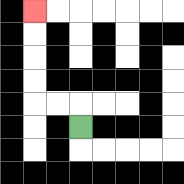{'start': '[3, 5]', 'end': '[1, 0]', 'path_directions': 'U,L,L,U,U,U,U', 'path_coordinates': '[[3, 5], [3, 4], [2, 4], [1, 4], [1, 3], [1, 2], [1, 1], [1, 0]]'}